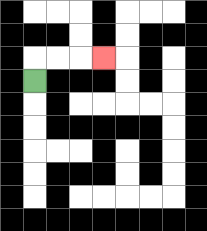{'start': '[1, 3]', 'end': '[4, 2]', 'path_directions': 'U,R,R,R', 'path_coordinates': '[[1, 3], [1, 2], [2, 2], [3, 2], [4, 2]]'}